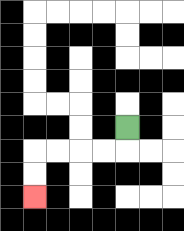{'start': '[5, 5]', 'end': '[1, 8]', 'path_directions': 'D,L,L,L,L,D,D', 'path_coordinates': '[[5, 5], [5, 6], [4, 6], [3, 6], [2, 6], [1, 6], [1, 7], [1, 8]]'}